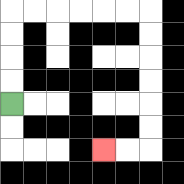{'start': '[0, 4]', 'end': '[4, 6]', 'path_directions': 'U,U,U,U,R,R,R,R,R,R,D,D,D,D,D,D,L,L', 'path_coordinates': '[[0, 4], [0, 3], [0, 2], [0, 1], [0, 0], [1, 0], [2, 0], [3, 0], [4, 0], [5, 0], [6, 0], [6, 1], [6, 2], [6, 3], [6, 4], [6, 5], [6, 6], [5, 6], [4, 6]]'}